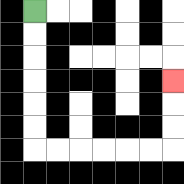{'start': '[1, 0]', 'end': '[7, 3]', 'path_directions': 'D,D,D,D,D,D,R,R,R,R,R,R,U,U,U', 'path_coordinates': '[[1, 0], [1, 1], [1, 2], [1, 3], [1, 4], [1, 5], [1, 6], [2, 6], [3, 6], [4, 6], [5, 6], [6, 6], [7, 6], [7, 5], [7, 4], [7, 3]]'}